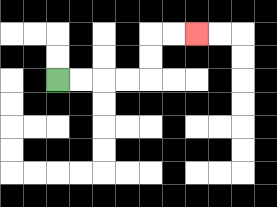{'start': '[2, 3]', 'end': '[8, 1]', 'path_directions': 'R,R,R,R,U,U,R,R', 'path_coordinates': '[[2, 3], [3, 3], [4, 3], [5, 3], [6, 3], [6, 2], [6, 1], [7, 1], [8, 1]]'}